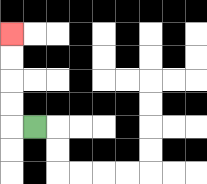{'start': '[1, 5]', 'end': '[0, 1]', 'path_directions': 'L,U,U,U,U', 'path_coordinates': '[[1, 5], [0, 5], [0, 4], [0, 3], [0, 2], [0, 1]]'}